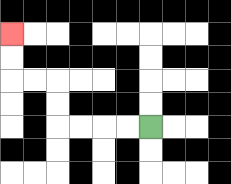{'start': '[6, 5]', 'end': '[0, 1]', 'path_directions': 'L,L,L,L,U,U,L,L,U,U', 'path_coordinates': '[[6, 5], [5, 5], [4, 5], [3, 5], [2, 5], [2, 4], [2, 3], [1, 3], [0, 3], [0, 2], [0, 1]]'}